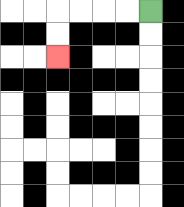{'start': '[6, 0]', 'end': '[2, 2]', 'path_directions': 'L,L,L,L,D,D', 'path_coordinates': '[[6, 0], [5, 0], [4, 0], [3, 0], [2, 0], [2, 1], [2, 2]]'}